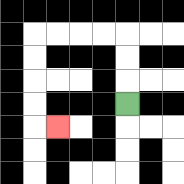{'start': '[5, 4]', 'end': '[2, 5]', 'path_directions': 'U,U,U,L,L,L,L,D,D,D,D,R', 'path_coordinates': '[[5, 4], [5, 3], [5, 2], [5, 1], [4, 1], [3, 1], [2, 1], [1, 1], [1, 2], [1, 3], [1, 4], [1, 5], [2, 5]]'}